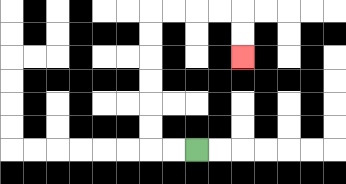{'start': '[8, 6]', 'end': '[10, 2]', 'path_directions': 'L,L,U,U,U,U,U,U,R,R,R,R,D,D', 'path_coordinates': '[[8, 6], [7, 6], [6, 6], [6, 5], [6, 4], [6, 3], [6, 2], [6, 1], [6, 0], [7, 0], [8, 0], [9, 0], [10, 0], [10, 1], [10, 2]]'}